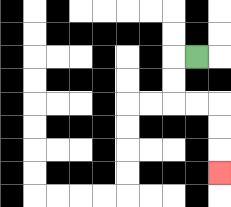{'start': '[8, 2]', 'end': '[9, 7]', 'path_directions': 'L,D,D,R,R,D,D,D', 'path_coordinates': '[[8, 2], [7, 2], [7, 3], [7, 4], [8, 4], [9, 4], [9, 5], [9, 6], [9, 7]]'}